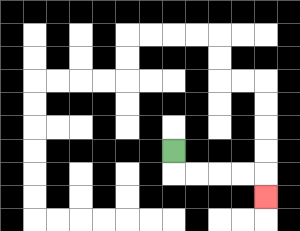{'start': '[7, 6]', 'end': '[11, 8]', 'path_directions': 'D,R,R,R,R,D', 'path_coordinates': '[[7, 6], [7, 7], [8, 7], [9, 7], [10, 7], [11, 7], [11, 8]]'}